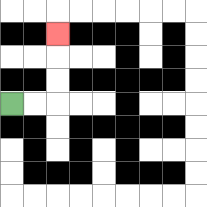{'start': '[0, 4]', 'end': '[2, 1]', 'path_directions': 'R,R,U,U,U', 'path_coordinates': '[[0, 4], [1, 4], [2, 4], [2, 3], [2, 2], [2, 1]]'}